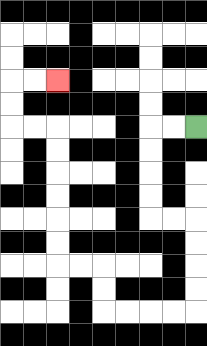{'start': '[8, 5]', 'end': '[2, 3]', 'path_directions': 'L,L,D,D,D,D,R,R,D,D,D,D,L,L,L,L,U,U,L,L,U,U,U,U,U,U,L,L,U,U,R,R', 'path_coordinates': '[[8, 5], [7, 5], [6, 5], [6, 6], [6, 7], [6, 8], [6, 9], [7, 9], [8, 9], [8, 10], [8, 11], [8, 12], [8, 13], [7, 13], [6, 13], [5, 13], [4, 13], [4, 12], [4, 11], [3, 11], [2, 11], [2, 10], [2, 9], [2, 8], [2, 7], [2, 6], [2, 5], [1, 5], [0, 5], [0, 4], [0, 3], [1, 3], [2, 3]]'}